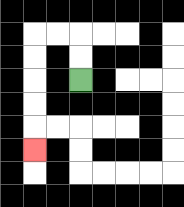{'start': '[3, 3]', 'end': '[1, 6]', 'path_directions': 'U,U,L,L,D,D,D,D,D', 'path_coordinates': '[[3, 3], [3, 2], [3, 1], [2, 1], [1, 1], [1, 2], [1, 3], [1, 4], [1, 5], [1, 6]]'}